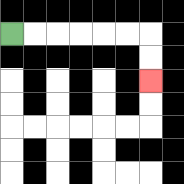{'start': '[0, 1]', 'end': '[6, 3]', 'path_directions': 'R,R,R,R,R,R,D,D', 'path_coordinates': '[[0, 1], [1, 1], [2, 1], [3, 1], [4, 1], [5, 1], [6, 1], [6, 2], [6, 3]]'}